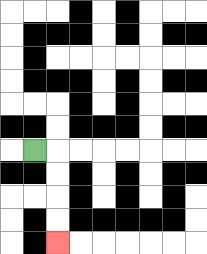{'start': '[1, 6]', 'end': '[2, 10]', 'path_directions': 'R,D,D,D,D', 'path_coordinates': '[[1, 6], [2, 6], [2, 7], [2, 8], [2, 9], [2, 10]]'}